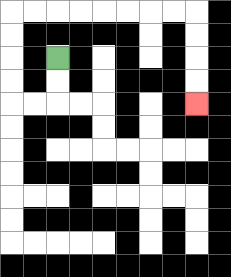{'start': '[2, 2]', 'end': '[8, 4]', 'path_directions': 'D,D,L,L,U,U,U,U,R,R,R,R,R,R,R,R,D,D,D,D', 'path_coordinates': '[[2, 2], [2, 3], [2, 4], [1, 4], [0, 4], [0, 3], [0, 2], [0, 1], [0, 0], [1, 0], [2, 0], [3, 0], [4, 0], [5, 0], [6, 0], [7, 0], [8, 0], [8, 1], [8, 2], [8, 3], [8, 4]]'}